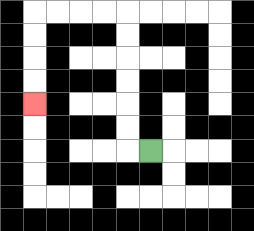{'start': '[6, 6]', 'end': '[1, 4]', 'path_directions': 'L,U,U,U,U,U,U,L,L,L,L,D,D,D,D', 'path_coordinates': '[[6, 6], [5, 6], [5, 5], [5, 4], [5, 3], [5, 2], [5, 1], [5, 0], [4, 0], [3, 0], [2, 0], [1, 0], [1, 1], [1, 2], [1, 3], [1, 4]]'}